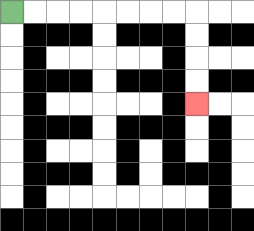{'start': '[0, 0]', 'end': '[8, 4]', 'path_directions': 'R,R,R,R,R,R,R,R,D,D,D,D', 'path_coordinates': '[[0, 0], [1, 0], [2, 0], [3, 0], [4, 0], [5, 0], [6, 0], [7, 0], [8, 0], [8, 1], [8, 2], [8, 3], [8, 4]]'}